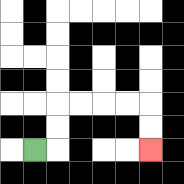{'start': '[1, 6]', 'end': '[6, 6]', 'path_directions': 'R,U,U,R,R,R,R,D,D', 'path_coordinates': '[[1, 6], [2, 6], [2, 5], [2, 4], [3, 4], [4, 4], [5, 4], [6, 4], [6, 5], [6, 6]]'}